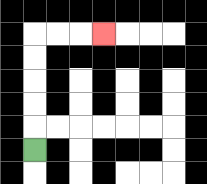{'start': '[1, 6]', 'end': '[4, 1]', 'path_directions': 'U,U,U,U,U,R,R,R', 'path_coordinates': '[[1, 6], [1, 5], [1, 4], [1, 3], [1, 2], [1, 1], [2, 1], [3, 1], [4, 1]]'}